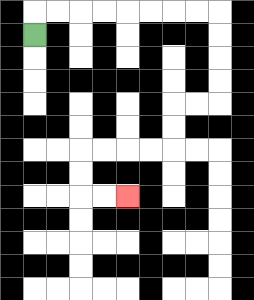{'start': '[1, 1]', 'end': '[5, 8]', 'path_directions': 'U,R,R,R,R,R,R,R,R,D,D,D,D,L,L,D,D,L,L,L,L,D,D,R,R', 'path_coordinates': '[[1, 1], [1, 0], [2, 0], [3, 0], [4, 0], [5, 0], [6, 0], [7, 0], [8, 0], [9, 0], [9, 1], [9, 2], [9, 3], [9, 4], [8, 4], [7, 4], [7, 5], [7, 6], [6, 6], [5, 6], [4, 6], [3, 6], [3, 7], [3, 8], [4, 8], [5, 8]]'}